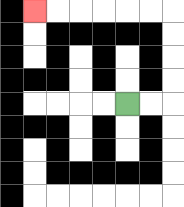{'start': '[5, 4]', 'end': '[1, 0]', 'path_directions': 'R,R,U,U,U,U,L,L,L,L,L,L', 'path_coordinates': '[[5, 4], [6, 4], [7, 4], [7, 3], [7, 2], [7, 1], [7, 0], [6, 0], [5, 0], [4, 0], [3, 0], [2, 0], [1, 0]]'}